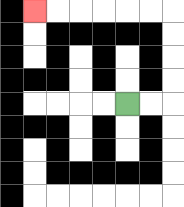{'start': '[5, 4]', 'end': '[1, 0]', 'path_directions': 'R,R,U,U,U,U,L,L,L,L,L,L', 'path_coordinates': '[[5, 4], [6, 4], [7, 4], [7, 3], [7, 2], [7, 1], [7, 0], [6, 0], [5, 0], [4, 0], [3, 0], [2, 0], [1, 0]]'}